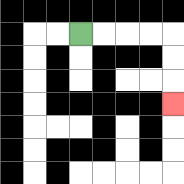{'start': '[3, 1]', 'end': '[7, 4]', 'path_directions': 'R,R,R,R,D,D,D', 'path_coordinates': '[[3, 1], [4, 1], [5, 1], [6, 1], [7, 1], [7, 2], [7, 3], [7, 4]]'}